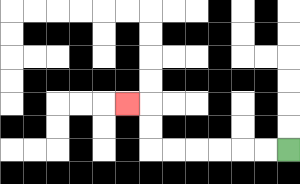{'start': '[12, 6]', 'end': '[5, 4]', 'path_directions': 'L,L,L,L,L,L,U,U,L', 'path_coordinates': '[[12, 6], [11, 6], [10, 6], [9, 6], [8, 6], [7, 6], [6, 6], [6, 5], [6, 4], [5, 4]]'}